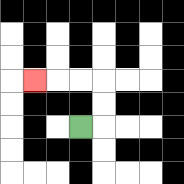{'start': '[3, 5]', 'end': '[1, 3]', 'path_directions': 'R,U,U,L,L,L', 'path_coordinates': '[[3, 5], [4, 5], [4, 4], [4, 3], [3, 3], [2, 3], [1, 3]]'}